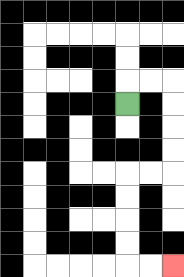{'start': '[5, 4]', 'end': '[7, 11]', 'path_directions': 'U,R,R,D,D,D,D,L,L,D,D,D,D,R,R', 'path_coordinates': '[[5, 4], [5, 3], [6, 3], [7, 3], [7, 4], [7, 5], [7, 6], [7, 7], [6, 7], [5, 7], [5, 8], [5, 9], [5, 10], [5, 11], [6, 11], [7, 11]]'}